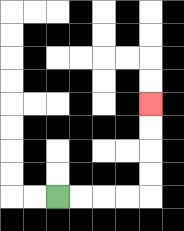{'start': '[2, 8]', 'end': '[6, 4]', 'path_directions': 'R,R,R,R,U,U,U,U', 'path_coordinates': '[[2, 8], [3, 8], [4, 8], [5, 8], [6, 8], [6, 7], [6, 6], [6, 5], [6, 4]]'}